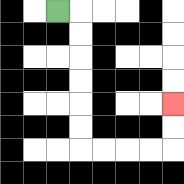{'start': '[2, 0]', 'end': '[7, 4]', 'path_directions': 'R,D,D,D,D,D,D,R,R,R,R,U,U', 'path_coordinates': '[[2, 0], [3, 0], [3, 1], [3, 2], [3, 3], [3, 4], [3, 5], [3, 6], [4, 6], [5, 6], [6, 6], [7, 6], [7, 5], [7, 4]]'}